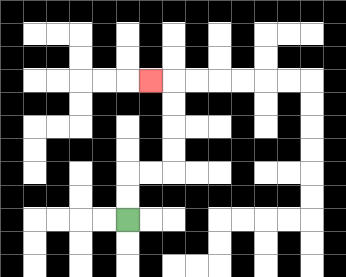{'start': '[5, 9]', 'end': '[6, 3]', 'path_directions': 'U,U,R,R,U,U,U,U,L', 'path_coordinates': '[[5, 9], [5, 8], [5, 7], [6, 7], [7, 7], [7, 6], [7, 5], [7, 4], [7, 3], [6, 3]]'}